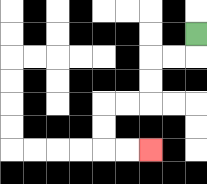{'start': '[8, 1]', 'end': '[6, 6]', 'path_directions': 'D,L,L,D,D,L,L,D,D,R,R', 'path_coordinates': '[[8, 1], [8, 2], [7, 2], [6, 2], [6, 3], [6, 4], [5, 4], [4, 4], [4, 5], [4, 6], [5, 6], [6, 6]]'}